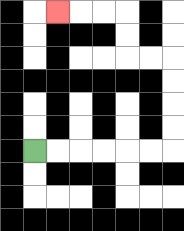{'start': '[1, 6]', 'end': '[2, 0]', 'path_directions': 'R,R,R,R,R,R,U,U,U,U,L,L,U,U,L,L,L', 'path_coordinates': '[[1, 6], [2, 6], [3, 6], [4, 6], [5, 6], [6, 6], [7, 6], [7, 5], [7, 4], [7, 3], [7, 2], [6, 2], [5, 2], [5, 1], [5, 0], [4, 0], [3, 0], [2, 0]]'}